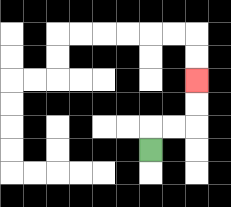{'start': '[6, 6]', 'end': '[8, 3]', 'path_directions': 'U,R,R,U,U', 'path_coordinates': '[[6, 6], [6, 5], [7, 5], [8, 5], [8, 4], [8, 3]]'}